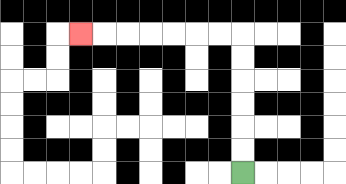{'start': '[10, 7]', 'end': '[3, 1]', 'path_directions': 'U,U,U,U,U,U,L,L,L,L,L,L,L', 'path_coordinates': '[[10, 7], [10, 6], [10, 5], [10, 4], [10, 3], [10, 2], [10, 1], [9, 1], [8, 1], [7, 1], [6, 1], [5, 1], [4, 1], [3, 1]]'}